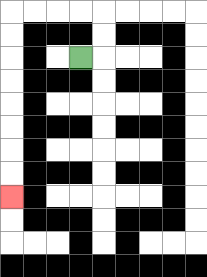{'start': '[3, 2]', 'end': '[0, 8]', 'path_directions': 'R,U,U,L,L,L,L,D,D,D,D,D,D,D,D', 'path_coordinates': '[[3, 2], [4, 2], [4, 1], [4, 0], [3, 0], [2, 0], [1, 0], [0, 0], [0, 1], [0, 2], [0, 3], [0, 4], [0, 5], [0, 6], [0, 7], [0, 8]]'}